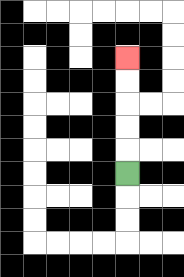{'start': '[5, 7]', 'end': '[5, 2]', 'path_directions': 'U,U,U,U,U', 'path_coordinates': '[[5, 7], [5, 6], [5, 5], [5, 4], [5, 3], [5, 2]]'}